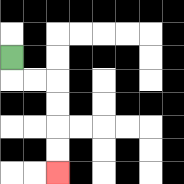{'start': '[0, 2]', 'end': '[2, 7]', 'path_directions': 'D,R,R,D,D,D,D', 'path_coordinates': '[[0, 2], [0, 3], [1, 3], [2, 3], [2, 4], [2, 5], [2, 6], [2, 7]]'}